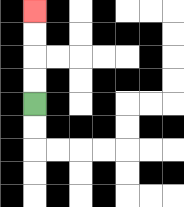{'start': '[1, 4]', 'end': '[1, 0]', 'path_directions': 'U,U,U,U', 'path_coordinates': '[[1, 4], [1, 3], [1, 2], [1, 1], [1, 0]]'}